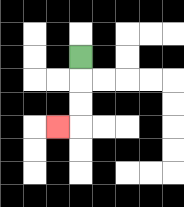{'start': '[3, 2]', 'end': '[2, 5]', 'path_directions': 'D,D,D,L', 'path_coordinates': '[[3, 2], [3, 3], [3, 4], [3, 5], [2, 5]]'}